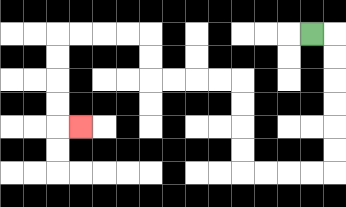{'start': '[13, 1]', 'end': '[3, 5]', 'path_directions': 'R,D,D,D,D,D,D,L,L,L,L,U,U,U,U,L,L,L,L,U,U,L,L,L,L,D,D,D,D,R', 'path_coordinates': '[[13, 1], [14, 1], [14, 2], [14, 3], [14, 4], [14, 5], [14, 6], [14, 7], [13, 7], [12, 7], [11, 7], [10, 7], [10, 6], [10, 5], [10, 4], [10, 3], [9, 3], [8, 3], [7, 3], [6, 3], [6, 2], [6, 1], [5, 1], [4, 1], [3, 1], [2, 1], [2, 2], [2, 3], [2, 4], [2, 5], [3, 5]]'}